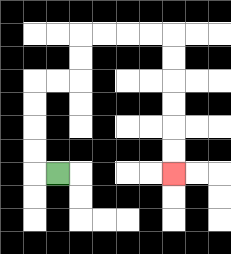{'start': '[2, 7]', 'end': '[7, 7]', 'path_directions': 'L,U,U,U,U,R,R,U,U,R,R,R,R,D,D,D,D,D,D', 'path_coordinates': '[[2, 7], [1, 7], [1, 6], [1, 5], [1, 4], [1, 3], [2, 3], [3, 3], [3, 2], [3, 1], [4, 1], [5, 1], [6, 1], [7, 1], [7, 2], [7, 3], [7, 4], [7, 5], [7, 6], [7, 7]]'}